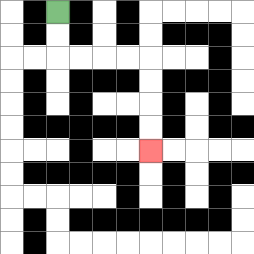{'start': '[2, 0]', 'end': '[6, 6]', 'path_directions': 'D,D,R,R,R,R,D,D,D,D', 'path_coordinates': '[[2, 0], [2, 1], [2, 2], [3, 2], [4, 2], [5, 2], [6, 2], [6, 3], [6, 4], [6, 5], [6, 6]]'}